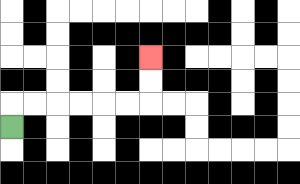{'start': '[0, 5]', 'end': '[6, 2]', 'path_directions': 'U,R,R,R,R,R,R,U,U', 'path_coordinates': '[[0, 5], [0, 4], [1, 4], [2, 4], [3, 4], [4, 4], [5, 4], [6, 4], [6, 3], [6, 2]]'}